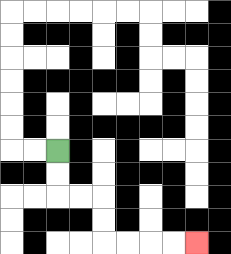{'start': '[2, 6]', 'end': '[8, 10]', 'path_directions': 'D,D,R,R,D,D,R,R,R,R', 'path_coordinates': '[[2, 6], [2, 7], [2, 8], [3, 8], [4, 8], [4, 9], [4, 10], [5, 10], [6, 10], [7, 10], [8, 10]]'}